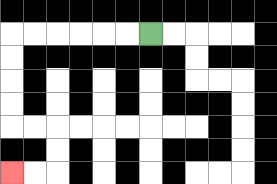{'start': '[6, 1]', 'end': '[0, 7]', 'path_directions': 'L,L,L,L,L,L,D,D,D,D,R,R,D,D,L,L', 'path_coordinates': '[[6, 1], [5, 1], [4, 1], [3, 1], [2, 1], [1, 1], [0, 1], [0, 2], [0, 3], [0, 4], [0, 5], [1, 5], [2, 5], [2, 6], [2, 7], [1, 7], [0, 7]]'}